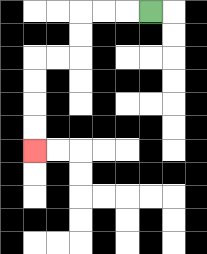{'start': '[6, 0]', 'end': '[1, 6]', 'path_directions': 'L,L,L,D,D,L,L,D,D,D,D', 'path_coordinates': '[[6, 0], [5, 0], [4, 0], [3, 0], [3, 1], [3, 2], [2, 2], [1, 2], [1, 3], [1, 4], [1, 5], [1, 6]]'}